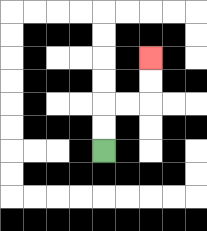{'start': '[4, 6]', 'end': '[6, 2]', 'path_directions': 'U,U,R,R,U,U', 'path_coordinates': '[[4, 6], [4, 5], [4, 4], [5, 4], [6, 4], [6, 3], [6, 2]]'}